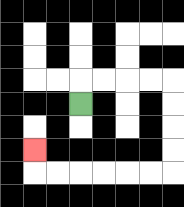{'start': '[3, 4]', 'end': '[1, 6]', 'path_directions': 'U,R,R,R,R,D,D,D,D,L,L,L,L,L,L,U', 'path_coordinates': '[[3, 4], [3, 3], [4, 3], [5, 3], [6, 3], [7, 3], [7, 4], [7, 5], [7, 6], [7, 7], [6, 7], [5, 7], [4, 7], [3, 7], [2, 7], [1, 7], [1, 6]]'}